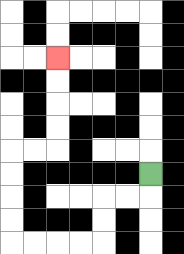{'start': '[6, 7]', 'end': '[2, 2]', 'path_directions': 'D,L,L,D,D,L,L,L,L,U,U,U,U,R,R,U,U,U,U', 'path_coordinates': '[[6, 7], [6, 8], [5, 8], [4, 8], [4, 9], [4, 10], [3, 10], [2, 10], [1, 10], [0, 10], [0, 9], [0, 8], [0, 7], [0, 6], [1, 6], [2, 6], [2, 5], [2, 4], [2, 3], [2, 2]]'}